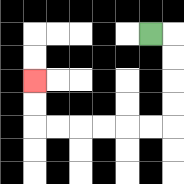{'start': '[6, 1]', 'end': '[1, 3]', 'path_directions': 'R,D,D,D,D,L,L,L,L,L,L,U,U', 'path_coordinates': '[[6, 1], [7, 1], [7, 2], [7, 3], [7, 4], [7, 5], [6, 5], [5, 5], [4, 5], [3, 5], [2, 5], [1, 5], [1, 4], [1, 3]]'}